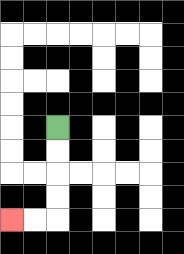{'start': '[2, 5]', 'end': '[0, 9]', 'path_directions': 'D,D,D,D,L,L', 'path_coordinates': '[[2, 5], [2, 6], [2, 7], [2, 8], [2, 9], [1, 9], [0, 9]]'}